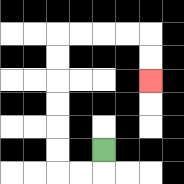{'start': '[4, 6]', 'end': '[6, 3]', 'path_directions': 'D,L,L,U,U,U,U,U,U,R,R,R,R,D,D', 'path_coordinates': '[[4, 6], [4, 7], [3, 7], [2, 7], [2, 6], [2, 5], [2, 4], [2, 3], [2, 2], [2, 1], [3, 1], [4, 1], [5, 1], [6, 1], [6, 2], [6, 3]]'}